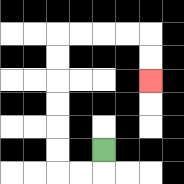{'start': '[4, 6]', 'end': '[6, 3]', 'path_directions': 'D,L,L,U,U,U,U,U,U,R,R,R,R,D,D', 'path_coordinates': '[[4, 6], [4, 7], [3, 7], [2, 7], [2, 6], [2, 5], [2, 4], [2, 3], [2, 2], [2, 1], [3, 1], [4, 1], [5, 1], [6, 1], [6, 2], [6, 3]]'}